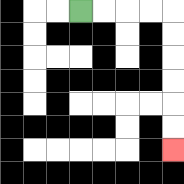{'start': '[3, 0]', 'end': '[7, 6]', 'path_directions': 'R,R,R,R,D,D,D,D,D,D', 'path_coordinates': '[[3, 0], [4, 0], [5, 0], [6, 0], [7, 0], [7, 1], [7, 2], [7, 3], [7, 4], [7, 5], [7, 6]]'}